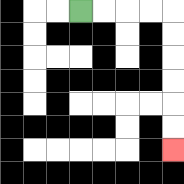{'start': '[3, 0]', 'end': '[7, 6]', 'path_directions': 'R,R,R,R,D,D,D,D,D,D', 'path_coordinates': '[[3, 0], [4, 0], [5, 0], [6, 0], [7, 0], [7, 1], [7, 2], [7, 3], [7, 4], [7, 5], [7, 6]]'}